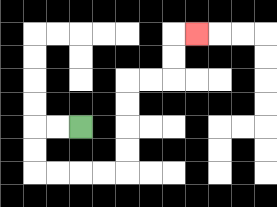{'start': '[3, 5]', 'end': '[8, 1]', 'path_directions': 'L,L,D,D,R,R,R,R,U,U,U,U,R,R,U,U,R', 'path_coordinates': '[[3, 5], [2, 5], [1, 5], [1, 6], [1, 7], [2, 7], [3, 7], [4, 7], [5, 7], [5, 6], [5, 5], [5, 4], [5, 3], [6, 3], [7, 3], [7, 2], [7, 1], [8, 1]]'}